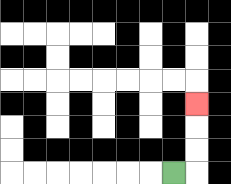{'start': '[7, 7]', 'end': '[8, 4]', 'path_directions': 'R,U,U,U', 'path_coordinates': '[[7, 7], [8, 7], [8, 6], [8, 5], [8, 4]]'}